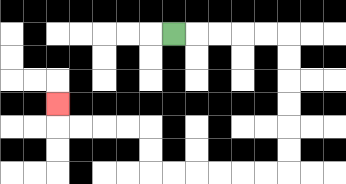{'start': '[7, 1]', 'end': '[2, 4]', 'path_directions': 'R,R,R,R,R,D,D,D,D,D,D,L,L,L,L,L,L,U,U,L,L,L,L,U', 'path_coordinates': '[[7, 1], [8, 1], [9, 1], [10, 1], [11, 1], [12, 1], [12, 2], [12, 3], [12, 4], [12, 5], [12, 6], [12, 7], [11, 7], [10, 7], [9, 7], [8, 7], [7, 7], [6, 7], [6, 6], [6, 5], [5, 5], [4, 5], [3, 5], [2, 5], [2, 4]]'}